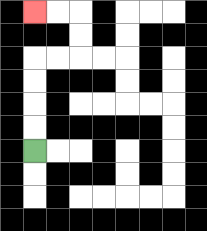{'start': '[1, 6]', 'end': '[1, 0]', 'path_directions': 'U,U,U,U,R,R,U,U,L,L', 'path_coordinates': '[[1, 6], [1, 5], [1, 4], [1, 3], [1, 2], [2, 2], [3, 2], [3, 1], [3, 0], [2, 0], [1, 0]]'}